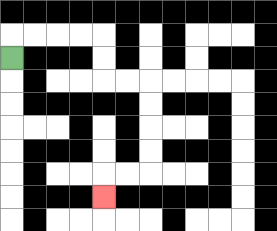{'start': '[0, 2]', 'end': '[4, 8]', 'path_directions': 'U,R,R,R,R,D,D,R,R,D,D,D,D,L,L,D', 'path_coordinates': '[[0, 2], [0, 1], [1, 1], [2, 1], [3, 1], [4, 1], [4, 2], [4, 3], [5, 3], [6, 3], [6, 4], [6, 5], [6, 6], [6, 7], [5, 7], [4, 7], [4, 8]]'}